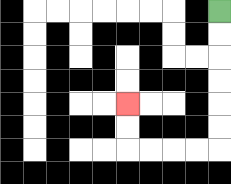{'start': '[9, 0]', 'end': '[5, 4]', 'path_directions': 'D,D,D,D,D,D,L,L,L,L,U,U', 'path_coordinates': '[[9, 0], [9, 1], [9, 2], [9, 3], [9, 4], [9, 5], [9, 6], [8, 6], [7, 6], [6, 6], [5, 6], [5, 5], [5, 4]]'}